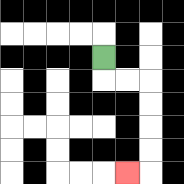{'start': '[4, 2]', 'end': '[5, 7]', 'path_directions': 'D,R,R,D,D,D,D,L', 'path_coordinates': '[[4, 2], [4, 3], [5, 3], [6, 3], [6, 4], [6, 5], [6, 6], [6, 7], [5, 7]]'}